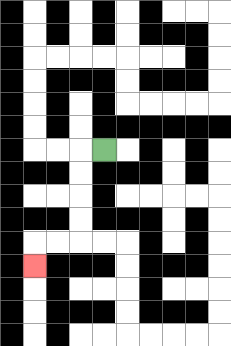{'start': '[4, 6]', 'end': '[1, 11]', 'path_directions': 'L,D,D,D,D,L,L,D', 'path_coordinates': '[[4, 6], [3, 6], [3, 7], [3, 8], [3, 9], [3, 10], [2, 10], [1, 10], [1, 11]]'}